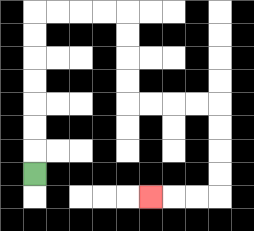{'start': '[1, 7]', 'end': '[6, 8]', 'path_directions': 'U,U,U,U,U,U,U,R,R,R,R,D,D,D,D,R,R,R,R,D,D,D,D,L,L,L', 'path_coordinates': '[[1, 7], [1, 6], [1, 5], [1, 4], [1, 3], [1, 2], [1, 1], [1, 0], [2, 0], [3, 0], [4, 0], [5, 0], [5, 1], [5, 2], [5, 3], [5, 4], [6, 4], [7, 4], [8, 4], [9, 4], [9, 5], [9, 6], [9, 7], [9, 8], [8, 8], [7, 8], [6, 8]]'}